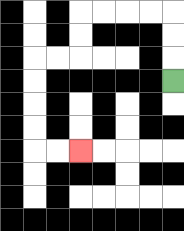{'start': '[7, 3]', 'end': '[3, 6]', 'path_directions': 'U,U,U,L,L,L,L,D,D,L,L,D,D,D,D,R,R', 'path_coordinates': '[[7, 3], [7, 2], [7, 1], [7, 0], [6, 0], [5, 0], [4, 0], [3, 0], [3, 1], [3, 2], [2, 2], [1, 2], [1, 3], [1, 4], [1, 5], [1, 6], [2, 6], [3, 6]]'}